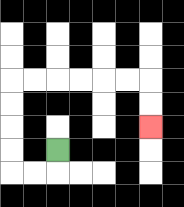{'start': '[2, 6]', 'end': '[6, 5]', 'path_directions': 'D,L,L,U,U,U,U,R,R,R,R,R,R,D,D', 'path_coordinates': '[[2, 6], [2, 7], [1, 7], [0, 7], [0, 6], [0, 5], [0, 4], [0, 3], [1, 3], [2, 3], [3, 3], [4, 3], [5, 3], [6, 3], [6, 4], [6, 5]]'}